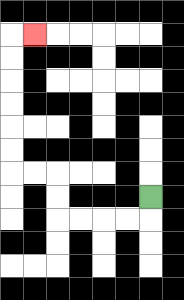{'start': '[6, 8]', 'end': '[1, 1]', 'path_directions': 'D,L,L,L,L,U,U,L,L,U,U,U,U,U,U,R', 'path_coordinates': '[[6, 8], [6, 9], [5, 9], [4, 9], [3, 9], [2, 9], [2, 8], [2, 7], [1, 7], [0, 7], [0, 6], [0, 5], [0, 4], [0, 3], [0, 2], [0, 1], [1, 1]]'}